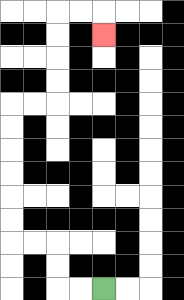{'start': '[4, 12]', 'end': '[4, 1]', 'path_directions': 'L,L,U,U,L,L,U,U,U,U,U,U,R,R,U,U,U,U,R,R,D', 'path_coordinates': '[[4, 12], [3, 12], [2, 12], [2, 11], [2, 10], [1, 10], [0, 10], [0, 9], [0, 8], [0, 7], [0, 6], [0, 5], [0, 4], [1, 4], [2, 4], [2, 3], [2, 2], [2, 1], [2, 0], [3, 0], [4, 0], [4, 1]]'}